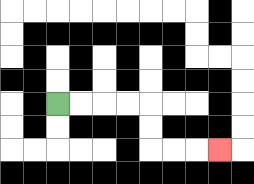{'start': '[2, 4]', 'end': '[9, 6]', 'path_directions': 'R,R,R,R,D,D,R,R,R', 'path_coordinates': '[[2, 4], [3, 4], [4, 4], [5, 4], [6, 4], [6, 5], [6, 6], [7, 6], [8, 6], [9, 6]]'}